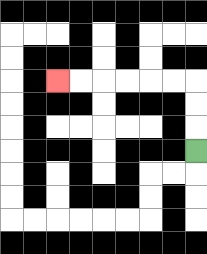{'start': '[8, 6]', 'end': '[2, 3]', 'path_directions': 'U,U,U,L,L,L,L,L,L', 'path_coordinates': '[[8, 6], [8, 5], [8, 4], [8, 3], [7, 3], [6, 3], [5, 3], [4, 3], [3, 3], [2, 3]]'}